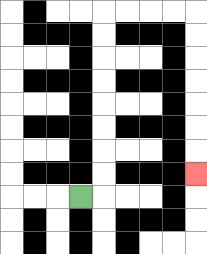{'start': '[3, 8]', 'end': '[8, 7]', 'path_directions': 'R,U,U,U,U,U,U,U,U,R,R,R,R,D,D,D,D,D,D,D', 'path_coordinates': '[[3, 8], [4, 8], [4, 7], [4, 6], [4, 5], [4, 4], [4, 3], [4, 2], [4, 1], [4, 0], [5, 0], [6, 0], [7, 0], [8, 0], [8, 1], [8, 2], [8, 3], [8, 4], [8, 5], [8, 6], [8, 7]]'}